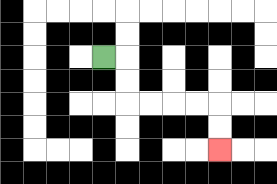{'start': '[4, 2]', 'end': '[9, 6]', 'path_directions': 'R,D,D,R,R,R,R,D,D', 'path_coordinates': '[[4, 2], [5, 2], [5, 3], [5, 4], [6, 4], [7, 4], [8, 4], [9, 4], [9, 5], [9, 6]]'}